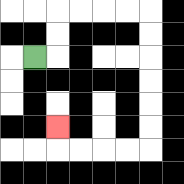{'start': '[1, 2]', 'end': '[2, 5]', 'path_directions': 'R,U,U,R,R,R,R,D,D,D,D,D,D,L,L,L,L,U', 'path_coordinates': '[[1, 2], [2, 2], [2, 1], [2, 0], [3, 0], [4, 0], [5, 0], [6, 0], [6, 1], [6, 2], [6, 3], [6, 4], [6, 5], [6, 6], [5, 6], [4, 6], [3, 6], [2, 6], [2, 5]]'}